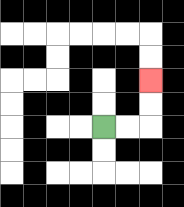{'start': '[4, 5]', 'end': '[6, 3]', 'path_directions': 'R,R,U,U', 'path_coordinates': '[[4, 5], [5, 5], [6, 5], [6, 4], [6, 3]]'}